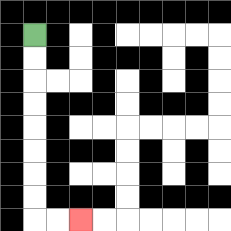{'start': '[1, 1]', 'end': '[3, 9]', 'path_directions': 'D,D,D,D,D,D,D,D,R,R', 'path_coordinates': '[[1, 1], [1, 2], [1, 3], [1, 4], [1, 5], [1, 6], [1, 7], [1, 8], [1, 9], [2, 9], [3, 9]]'}